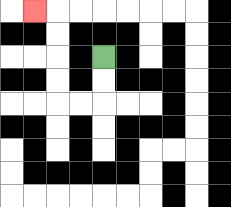{'start': '[4, 2]', 'end': '[1, 0]', 'path_directions': 'D,D,L,L,U,U,U,U,L', 'path_coordinates': '[[4, 2], [4, 3], [4, 4], [3, 4], [2, 4], [2, 3], [2, 2], [2, 1], [2, 0], [1, 0]]'}